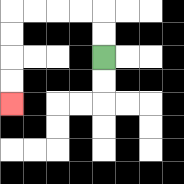{'start': '[4, 2]', 'end': '[0, 4]', 'path_directions': 'U,U,L,L,L,L,D,D,D,D', 'path_coordinates': '[[4, 2], [4, 1], [4, 0], [3, 0], [2, 0], [1, 0], [0, 0], [0, 1], [0, 2], [0, 3], [0, 4]]'}